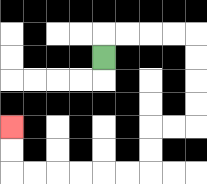{'start': '[4, 2]', 'end': '[0, 5]', 'path_directions': 'U,R,R,R,R,D,D,D,D,L,L,D,D,L,L,L,L,L,L,U,U', 'path_coordinates': '[[4, 2], [4, 1], [5, 1], [6, 1], [7, 1], [8, 1], [8, 2], [8, 3], [8, 4], [8, 5], [7, 5], [6, 5], [6, 6], [6, 7], [5, 7], [4, 7], [3, 7], [2, 7], [1, 7], [0, 7], [0, 6], [0, 5]]'}